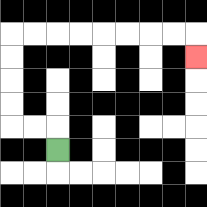{'start': '[2, 6]', 'end': '[8, 2]', 'path_directions': 'U,L,L,U,U,U,U,R,R,R,R,R,R,R,R,D', 'path_coordinates': '[[2, 6], [2, 5], [1, 5], [0, 5], [0, 4], [0, 3], [0, 2], [0, 1], [1, 1], [2, 1], [3, 1], [4, 1], [5, 1], [6, 1], [7, 1], [8, 1], [8, 2]]'}